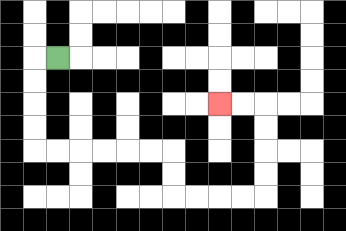{'start': '[2, 2]', 'end': '[9, 4]', 'path_directions': 'L,D,D,D,D,R,R,R,R,R,R,D,D,R,R,R,R,U,U,U,U,L,L', 'path_coordinates': '[[2, 2], [1, 2], [1, 3], [1, 4], [1, 5], [1, 6], [2, 6], [3, 6], [4, 6], [5, 6], [6, 6], [7, 6], [7, 7], [7, 8], [8, 8], [9, 8], [10, 8], [11, 8], [11, 7], [11, 6], [11, 5], [11, 4], [10, 4], [9, 4]]'}